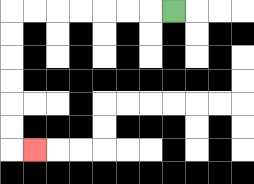{'start': '[7, 0]', 'end': '[1, 6]', 'path_directions': 'L,L,L,L,L,L,L,D,D,D,D,D,D,R', 'path_coordinates': '[[7, 0], [6, 0], [5, 0], [4, 0], [3, 0], [2, 0], [1, 0], [0, 0], [0, 1], [0, 2], [0, 3], [0, 4], [0, 5], [0, 6], [1, 6]]'}